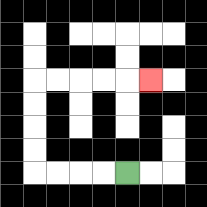{'start': '[5, 7]', 'end': '[6, 3]', 'path_directions': 'L,L,L,L,U,U,U,U,R,R,R,R,R', 'path_coordinates': '[[5, 7], [4, 7], [3, 7], [2, 7], [1, 7], [1, 6], [1, 5], [1, 4], [1, 3], [2, 3], [3, 3], [4, 3], [5, 3], [6, 3]]'}